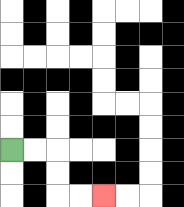{'start': '[0, 6]', 'end': '[4, 8]', 'path_directions': 'R,R,D,D,R,R', 'path_coordinates': '[[0, 6], [1, 6], [2, 6], [2, 7], [2, 8], [3, 8], [4, 8]]'}